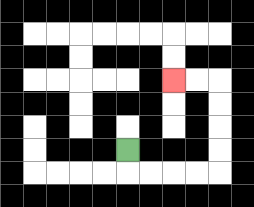{'start': '[5, 6]', 'end': '[7, 3]', 'path_directions': 'D,R,R,R,R,U,U,U,U,L,L', 'path_coordinates': '[[5, 6], [5, 7], [6, 7], [7, 7], [8, 7], [9, 7], [9, 6], [9, 5], [9, 4], [9, 3], [8, 3], [7, 3]]'}